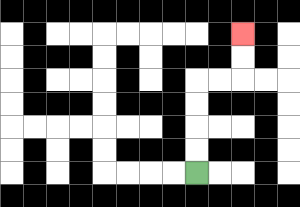{'start': '[8, 7]', 'end': '[10, 1]', 'path_directions': 'U,U,U,U,R,R,U,U', 'path_coordinates': '[[8, 7], [8, 6], [8, 5], [8, 4], [8, 3], [9, 3], [10, 3], [10, 2], [10, 1]]'}